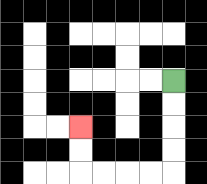{'start': '[7, 3]', 'end': '[3, 5]', 'path_directions': 'D,D,D,D,L,L,L,L,U,U', 'path_coordinates': '[[7, 3], [7, 4], [7, 5], [7, 6], [7, 7], [6, 7], [5, 7], [4, 7], [3, 7], [3, 6], [3, 5]]'}